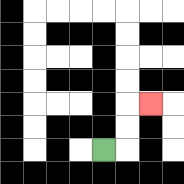{'start': '[4, 6]', 'end': '[6, 4]', 'path_directions': 'R,U,U,R', 'path_coordinates': '[[4, 6], [5, 6], [5, 5], [5, 4], [6, 4]]'}